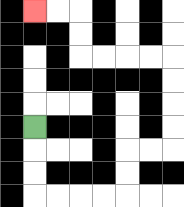{'start': '[1, 5]', 'end': '[1, 0]', 'path_directions': 'D,D,D,R,R,R,R,U,U,R,R,U,U,U,U,L,L,L,L,U,U,L,L', 'path_coordinates': '[[1, 5], [1, 6], [1, 7], [1, 8], [2, 8], [3, 8], [4, 8], [5, 8], [5, 7], [5, 6], [6, 6], [7, 6], [7, 5], [7, 4], [7, 3], [7, 2], [6, 2], [5, 2], [4, 2], [3, 2], [3, 1], [3, 0], [2, 0], [1, 0]]'}